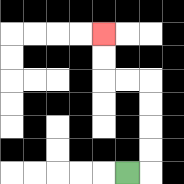{'start': '[5, 7]', 'end': '[4, 1]', 'path_directions': 'R,U,U,U,U,L,L,U,U', 'path_coordinates': '[[5, 7], [6, 7], [6, 6], [6, 5], [6, 4], [6, 3], [5, 3], [4, 3], [4, 2], [4, 1]]'}